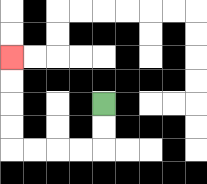{'start': '[4, 4]', 'end': '[0, 2]', 'path_directions': 'D,D,L,L,L,L,U,U,U,U', 'path_coordinates': '[[4, 4], [4, 5], [4, 6], [3, 6], [2, 6], [1, 6], [0, 6], [0, 5], [0, 4], [0, 3], [0, 2]]'}